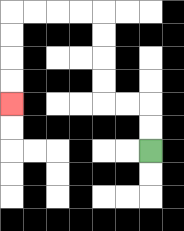{'start': '[6, 6]', 'end': '[0, 4]', 'path_directions': 'U,U,L,L,U,U,U,U,L,L,L,L,D,D,D,D', 'path_coordinates': '[[6, 6], [6, 5], [6, 4], [5, 4], [4, 4], [4, 3], [4, 2], [4, 1], [4, 0], [3, 0], [2, 0], [1, 0], [0, 0], [0, 1], [0, 2], [0, 3], [0, 4]]'}